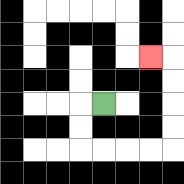{'start': '[4, 4]', 'end': '[6, 2]', 'path_directions': 'L,D,D,R,R,R,R,U,U,U,U,L', 'path_coordinates': '[[4, 4], [3, 4], [3, 5], [3, 6], [4, 6], [5, 6], [6, 6], [7, 6], [7, 5], [7, 4], [7, 3], [7, 2], [6, 2]]'}